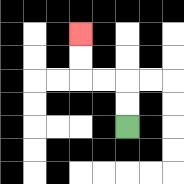{'start': '[5, 5]', 'end': '[3, 1]', 'path_directions': 'U,U,L,L,U,U', 'path_coordinates': '[[5, 5], [5, 4], [5, 3], [4, 3], [3, 3], [3, 2], [3, 1]]'}